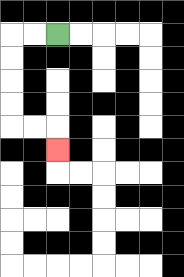{'start': '[2, 1]', 'end': '[2, 6]', 'path_directions': 'L,L,D,D,D,D,R,R,D', 'path_coordinates': '[[2, 1], [1, 1], [0, 1], [0, 2], [0, 3], [0, 4], [0, 5], [1, 5], [2, 5], [2, 6]]'}